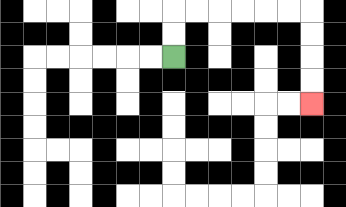{'start': '[7, 2]', 'end': '[13, 4]', 'path_directions': 'U,U,R,R,R,R,R,R,D,D,D,D', 'path_coordinates': '[[7, 2], [7, 1], [7, 0], [8, 0], [9, 0], [10, 0], [11, 0], [12, 0], [13, 0], [13, 1], [13, 2], [13, 3], [13, 4]]'}